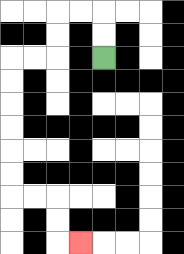{'start': '[4, 2]', 'end': '[3, 10]', 'path_directions': 'U,U,L,L,D,D,L,L,D,D,D,D,D,D,R,R,D,D,R', 'path_coordinates': '[[4, 2], [4, 1], [4, 0], [3, 0], [2, 0], [2, 1], [2, 2], [1, 2], [0, 2], [0, 3], [0, 4], [0, 5], [0, 6], [0, 7], [0, 8], [1, 8], [2, 8], [2, 9], [2, 10], [3, 10]]'}